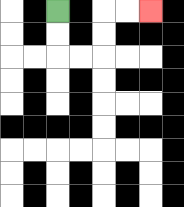{'start': '[2, 0]', 'end': '[6, 0]', 'path_directions': 'D,D,R,R,U,U,R,R', 'path_coordinates': '[[2, 0], [2, 1], [2, 2], [3, 2], [4, 2], [4, 1], [4, 0], [5, 0], [6, 0]]'}